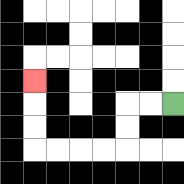{'start': '[7, 4]', 'end': '[1, 3]', 'path_directions': 'L,L,D,D,L,L,L,L,U,U,U', 'path_coordinates': '[[7, 4], [6, 4], [5, 4], [5, 5], [5, 6], [4, 6], [3, 6], [2, 6], [1, 6], [1, 5], [1, 4], [1, 3]]'}